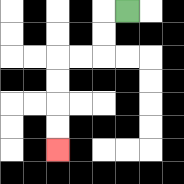{'start': '[5, 0]', 'end': '[2, 6]', 'path_directions': 'L,D,D,L,L,D,D,D,D', 'path_coordinates': '[[5, 0], [4, 0], [4, 1], [4, 2], [3, 2], [2, 2], [2, 3], [2, 4], [2, 5], [2, 6]]'}